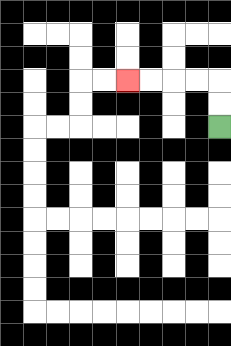{'start': '[9, 5]', 'end': '[5, 3]', 'path_directions': 'U,U,L,L,L,L', 'path_coordinates': '[[9, 5], [9, 4], [9, 3], [8, 3], [7, 3], [6, 3], [5, 3]]'}